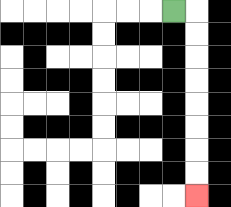{'start': '[7, 0]', 'end': '[8, 8]', 'path_directions': 'R,D,D,D,D,D,D,D,D', 'path_coordinates': '[[7, 0], [8, 0], [8, 1], [8, 2], [8, 3], [8, 4], [8, 5], [8, 6], [8, 7], [8, 8]]'}